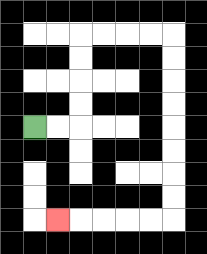{'start': '[1, 5]', 'end': '[2, 9]', 'path_directions': 'R,R,U,U,U,U,R,R,R,R,D,D,D,D,D,D,D,D,L,L,L,L,L', 'path_coordinates': '[[1, 5], [2, 5], [3, 5], [3, 4], [3, 3], [3, 2], [3, 1], [4, 1], [5, 1], [6, 1], [7, 1], [7, 2], [7, 3], [7, 4], [7, 5], [7, 6], [7, 7], [7, 8], [7, 9], [6, 9], [5, 9], [4, 9], [3, 9], [2, 9]]'}